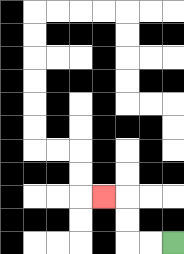{'start': '[7, 10]', 'end': '[4, 8]', 'path_directions': 'L,L,U,U,L', 'path_coordinates': '[[7, 10], [6, 10], [5, 10], [5, 9], [5, 8], [4, 8]]'}